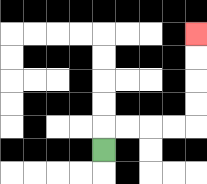{'start': '[4, 6]', 'end': '[8, 1]', 'path_directions': 'U,R,R,R,R,U,U,U,U', 'path_coordinates': '[[4, 6], [4, 5], [5, 5], [6, 5], [7, 5], [8, 5], [8, 4], [8, 3], [8, 2], [8, 1]]'}